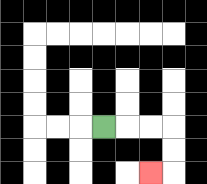{'start': '[4, 5]', 'end': '[6, 7]', 'path_directions': 'R,R,R,D,D,L', 'path_coordinates': '[[4, 5], [5, 5], [6, 5], [7, 5], [7, 6], [7, 7], [6, 7]]'}